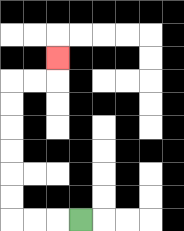{'start': '[3, 9]', 'end': '[2, 2]', 'path_directions': 'L,L,L,U,U,U,U,U,U,R,R,U', 'path_coordinates': '[[3, 9], [2, 9], [1, 9], [0, 9], [0, 8], [0, 7], [0, 6], [0, 5], [0, 4], [0, 3], [1, 3], [2, 3], [2, 2]]'}